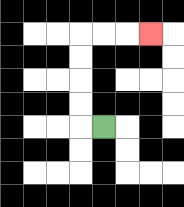{'start': '[4, 5]', 'end': '[6, 1]', 'path_directions': 'L,U,U,U,U,R,R,R', 'path_coordinates': '[[4, 5], [3, 5], [3, 4], [3, 3], [3, 2], [3, 1], [4, 1], [5, 1], [6, 1]]'}